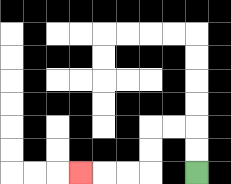{'start': '[8, 7]', 'end': '[3, 7]', 'path_directions': 'U,U,L,L,D,D,L,L,L', 'path_coordinates': '[[8, 7], [8, 6], [8, 5], [7, 5], [6, 5], [6, 6], [6, 7], [5, 7], [4, 7], [3, 7]]'}